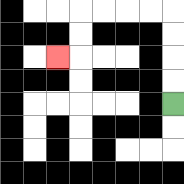{'start': '[7, 4]', 'end': '[2, 2]', 'path_directions': 'U,U,U,U,L,L,L,L,D,D,L', 'path_coordinates': '[[7, 4], [7, 3], [7, 2], [7, 1], [7, 0], [6, 0], [5, 0], [4, 0], [3, 0], [3, 1], [3, 2], [2, 2]]'}